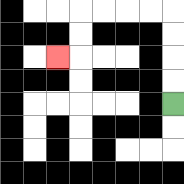{'start': '[7, 4]', 'end': '[2, 2]', 'path_directions': 'U,U,U,U,L,L,L,L,D,D,L', 'path_coordinates': '[[7, 4], [7, 3], [7, 2], [7, 1], [7, 0], [6, 0], [5, 0], [4, 0], [3, 0], [3, 1], [3, 2], [2, 2]]'}